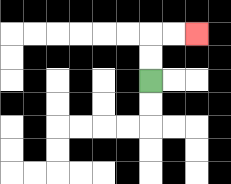{'start': '[6, 3]', 'end': '[8, 1]', 'path_directions': 'U,U,R,R', 'path_coordinates': '[[6, 3], [6, 2], [6, 1], [7, 1], [8, 1]]'}